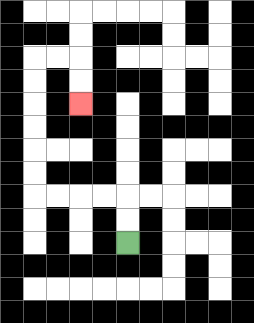{'start': '[5, 10]', 'end': '[3, 4]', 'path_directions': 'U,U,L,L,L,L,U,U,U,U,U,U,R,R,D,D', 'path_coordinates': '[[5, 10], [5, 9], [5, 8], [4, 8], [3, 8], [2, 8], [1, 8], [1, 7], [1, 6], [1, 5], [1, 4], [1, 3], [1, 2], [2, 2], [3, 2], [3, 3], [3, 4]]'}